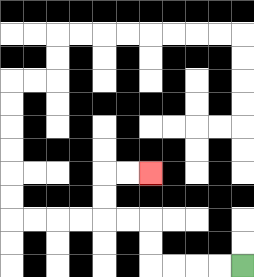{'start': '[10, 11]', 'end': '[6, 7]', 'path_directions': 'L,L,L,L,U,U,L,L,U,U,R,R', 'path_coordinates': '[[10, 11], [9, 11], [8, 11], [7, 11], [6, 11], [6, 10], [6, 9], [5, 9], [4, 9], [4, 8], [4, 7], [5, 7], [6, 7]]'}